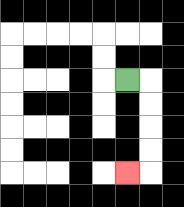{'start': '[5, 3]', 'end': '[5, 7]', 'path_directions': 'R,D,D,D,D,L', 'path_coordinates': '[[5, 3], [6, 3], [6, 4], [6, 5], [6, 6], [6, 7], [5, 7]]'}